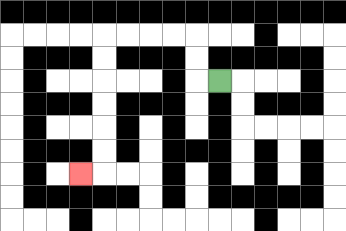{'start': '[9, 3]', 'end': '[3, 7]', 'path_directions': 'L,U,U,L,L,L,L,D,D,D,D,D,D,L', 'path_coordinates': '[[9, 3], [8, 3], [8, 2], [8, 1], [7, 1], [6, 1], [5, 1], [4, 1], [4, 2], [4, 3], [4, 4], [4, 5], [4, 6], [4, 7], [3, 7]]'}